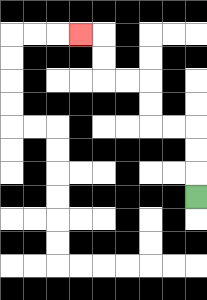{'start': '[8, 8]', 'end': '[3, 1]', 'path_directions': 'U,U,U,L,L,U,U,L,L,U,U,L', 'path_coordinates': '[[8, 8], [8, 7], [8, 6], [8, 5], [7, 5], [6, 5], [6, 4], [6, 3], [5, 3], [4, 3], [4, 2], [4, 1], [3, 1]]'}